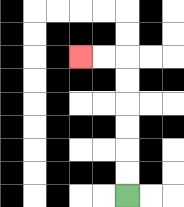{'start': '[5, 8]', 'end': '[3, 2]', 'path_directions': 'U,U,U,U,U,U,L,L', 'path_coordinates': '[[5, 8], [5, 7], [5, 6], [5, 5], [5, 4], [5, 3], [5, 2], [4, 2], [3, 2]]'}